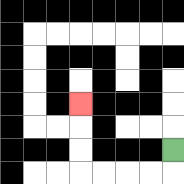{'start': '[7, 6]', 'end': '[3, 4]', 'path_directions': 'D,L,L,L,L,U,U,U', 'path_coordinates': '[[7, 6], [7, 7], [6, 7], [5, 7], [4, 7], [3, 7], [3, 6], [3, 5], [3, 4]]'}